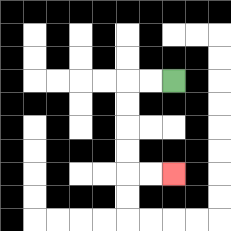{'start': '[7, 3]', 'end': '[7, 7]', 'path_directions': 'L,L,D,D,D,D,R,R', 'path_coordinates': '[[7, 3], [6, 3], [5, 3], [5, 4], [5, 5], [5, 6], [5, 7], [6, 7], [7, 7]]'}